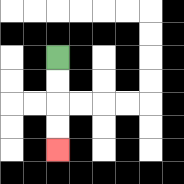{'start': '[2, 2]', 'end': '[2, 6]', 'path_directions': 'D,D,D,D', 'path_coordinates': '[[2, 2], [2, 3], [2, 4], [2, 5], [2, 6]]'}